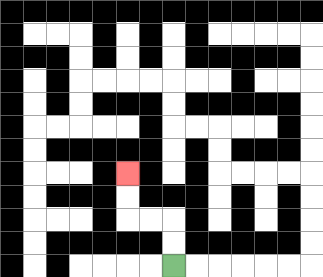{'start': '[7, 11]', 'end': '[5, 7]', 'path_directions': 'U,U,L,L,U,U', 'path_coordinates': '[[7, 11], [7, 10], [7, 9], [6, 9], [5, 9], [5, 8], [5, 7]]'}